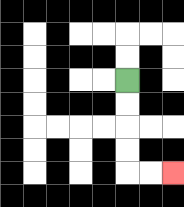{'start': '[5, 3]', 'end': '[7, 7]', 'path_directions': 'D,D,D,D,R,R', 'path_coordinates': '[[5, 3], [5, 4], [5, 5], [5, 6], [5, 7], [6, 7], [7, 7]]'}